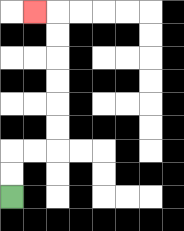{'start': '[0, 8]', 'end': '[1, 0]', 'path_directions': 'U,U,R,R,U,U,U,U,U,U,L', 'path_coordinates': '[[0, 8], [0, 7], [0, 6], [1, 6], [2, 6], [2, 5], [2, 4], [2, 3], [2, 2], [2, 1], [2, 0], [1, 0]]'}